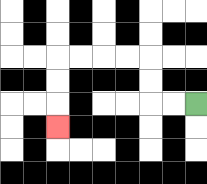{'start': '[8, 4]', 'end': '[2, 5]', 'path_directions': 'L,L,U,U,L,L,L,L,D,D,D', 'path_coordinates': '[[8, 4], [7, 4], [6, 4], [6, 3], [6, 2], [5, 2], [4, 2], [3, 2], [2, 2], [2, 3], [2, 4], [2, 5]]'}